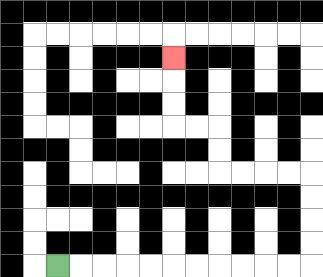{'start': '[2, 11]', 'end': '[7, 2]', 'path_directions': 'R,R,R,R,R,R,R,R,R,R,R,U,U,U,U,L,L,L,L,U,U,L,L,U,U,U', 'path_coordinates': '[[2, 11], [3, 11], [4, 11], [5, 11], [6, 11], [7, 11], [8, 11], [9, 11], [10, 11], [11, 11], [12, 11], [13, 11], [13, 10], [13, 9], [13, 8], [13, 7], [12, 7], [11, 7], [10, 7], [9, 7], [9, 6], [9, 5], [8, 5], [7, 5], [7, 4], [7, 3], [7, 2]]'}